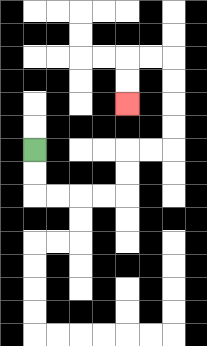{'start': '[1, 6]', 'end': '[5, 4]', 'path_directions': 'D,D,R,R,R,R,U,U,R,R,U,U,U,U,L,L,D,D', 'path_coordinates': '[[1, 6], [1, 7], [1, 8], [2, 8], [3, 8], [4, 8], [5, 8], [5, 7], [5, 6], [6, 6], [7, 6], [7, 5], [7, 4], [7, 3], [7, 2], [6, 2], [5, 2], [5, 3], [5, 4]]'}